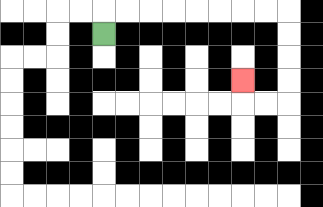{'start': '[4, 1]', 'end': '[10, 3]', 'path_directions': 'U,R,R,R,R,R,R,R,R,D,D,D,D,L,L,U', 'path_coordinates': '[[4, 1], [4, 0], [5, 0], [6, 0], [7, 0], [8, 0], [9, 0], [10, 0], [11, 0], [12, 0], [12, 1], [12, 2], [12, 3], [12, 4], [11, 4], [10, 4], [10, 3]]'}